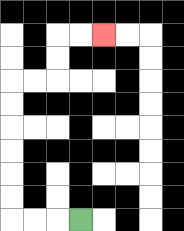{'start': '[3, 9]', 'end': '[4, 1]', 'path_directions': 'L,L,L,U,U,U,U,U,U,R,R,U,U,R,R', 'path_coordinates': '[[3, 9], [2, 9], [1, 9], [0, 9], [0, 8], [0, 7], [0, 6], [0, 5], [0, 4], [0, 3], [1, 3], [2, 3], [2, 2], [2, 1], [3, 1], [4, 1]]'}